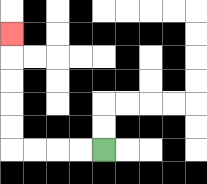{'start': '[4, 6]', 'end': '[0, 1]', 'path_directions': 'L,L,L,L,U,U,U,U,U', 'path_coordinates': '[[4, 6], [3, 6], [2, 6], [1, 6], [0, 6], [0, 5], [0, 4], [0, 3], [0, 2], [0, 1]]'}